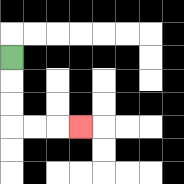{'start': '[0, 2]', 'end': '[3, 5]', 'path_directions': 'D,D,D,R,R,R', 'path_coordinates': '[[0, 2], [0, 3], [0, 4], [0, 5], [1, 5], [2, 5], [3, 5]]'}